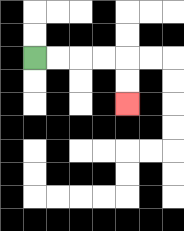{'start': '[1, 2]', 'end': '[5, 4]', 'path_directions': 'R,R,R,R,D,D', 'path_coordinates': '[[1, 2], [2, 2], [3, 2], [4, 2], [5, 2], [5, 3], [5, 4]]'}